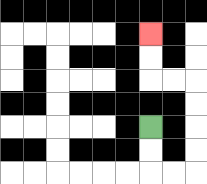{'start': '[6, 5]', 'end': '[6, 1]', 'path_directions': 'D,D,R,R,U,U,U,U,L,L,U,U', 'path_coordinates': '[[6, 5], [6, 6], [6, 7], [7, 7], [8, 7], [8, 6], [8, 5], [8, 4], [8, 3], [7, 3], [6, 3], [6, 2], [6, 1]]'}